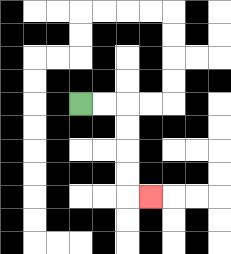{'start': '[3, 4]', 'end': '[6, 8]', 'path_directions': 'R,R,D,D,D,D,R', 'path_coordinates': '[[3, 4], [4, 4], [5, 4], [5, 5], [5, 6], [5, 7], [5, 8], [6, 8]]'}